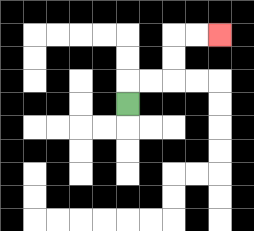{'start': '[5, 4]', 'end': '[9, 1]', 'path_directions': 'U,R,R,U,U,R,R', 'path_coordinates': '[[5, 4], [5, 3], [6, 3], [7, 3], [7, 2], [7, 1], [8, 1], [9, 1]]'}